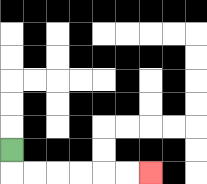{'start': '[0, 6]', 'end': '[6, 7]', 'path_directions': 'D,R,R,R,R,R,R', 'path_coordinates': '[[0, 6], [0, 7], [1, 7], [2, 7], [3, 7], [4, 7], [5, 7], [6, 7]]'}